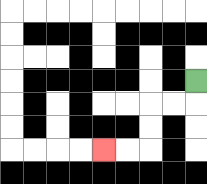{'start': '[8, 3]', 'end': '[4, 6]', 'path_directions': 'D,L,L,D,D,L,L', 'path_coordinates': '[[8, 3], [8, 4], [7, 4], [6, 4], [6, 5], [6, 6], [5, 6], [4, 6]]'}